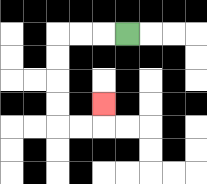{'start': '[5, 1]', 'end': '[4, 4]', 'path_directions': 'L,L,L,D,D,D,D,R,R,U', 'path_coordinates': '[[5, 1], [4, 1], [3, 1], [2, 1], [2, 2], [2, 3], [2, 4], [2, 5], [3, 5], [4, 5], [4, 4]]'}